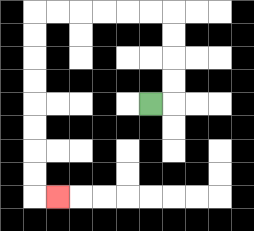{'start': '[6, 4]', 'end': '[2, 8]', 'path_directions': 'R,U,U,U,U,L,L,L,L,L,L,D,D,D,D,D,D,D,D,R', 'path_coordinates': '[[6, 4], [7, 4], [7, 3], [7, 2], [7, 1], [7, 0], [6, 0], [5, 0], [4, 0], [3, 0], [2, 0], [1, 0], [1, 1], [1, 2], [1, 3], [1, 4], [1, 5], [1, 6], [1, 7], [1, 8], [2, 8]]'}